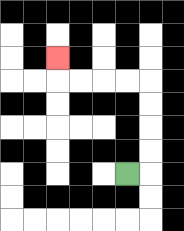{'start': '[5, 7]', 'end': '[2, 2]', 'path_directions': 'R,U,U,U,U,L,L,L,L,U', 'path_coordinates': '[[5, 7], [6, 7], [6, 6], [6, 5], [6, 4], [6, 3], [5, 3], [4, 3], [3, 3], [2, 3], [2, 2]]'}